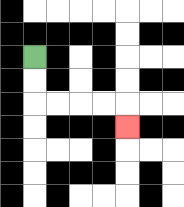{'start': '[1, 2]', 'end': '[5, 5]', 'path_directions': 'D,D,R,R,R,R,D', 'path_coordinates': '[[1, 2], [1, 3], [1, 4], [2, 4], [3, 4], [4, 4], [5, 4], [5, 5]]'}